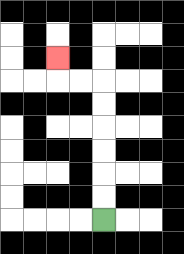{'start': '[4, 9]', 'end': '[2, 2]', 'path_directions': 'U,U,U,U,U,U,L,L,U', 'path_coordinates': '[[4, 9], [4, 8], [4, 7], [4, 6], [4, 5], [4, 4], [4, 3], [3, 3], [2, 3], [2, 2]]'}